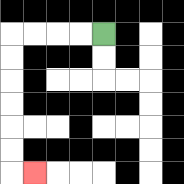{'start': '[4, 1]', 'end': '[1, 7]', 'path_directions': 'L,L,L,L,D,D,D,D,D,D,R', 'path_coordinates': '[[4, 1], [3, 1], [2, 1], [1, 1], [0, 1], [0, 2], [0, 3], [0, 4], [0, 5], [0, 6], [0, 7], [1, 7]]'}